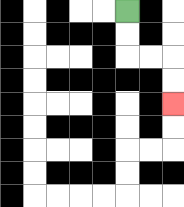{'start': '[5, 0]', 'end': '[7, 4]', 'path_directions': 'D,D,R,R,D,D', 'path_coordinates': '[[5, 0], [5, 1], [5, 2], [6, 2], [7, 2], [7, 3], [7, 4]]'}